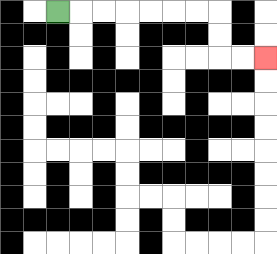{'start': '[2, 0]', 'end': '[11, 2]', 'path_directions': 'R,R,R,R,R,R,R,D,D,R,R', 'path_coordinates': '[[2, 0], [3, 0], [4, 0], [5, 0], [6, 0], [7, 0], [8, 0], [9, 0], [9, 1], [9, 2], [10, 2], [11, 2]]'}